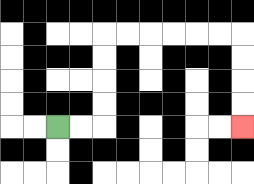{'start': '[2, 5]', 'end': '[10, 5]', 'path_directions': 'R,R,U,U,U,U,R,R,R,R,R,R,D,D,D,D', 'path_coordinates': '[[2, 5], [3, 5], [4, 5], [4, 4], [4, 3], [4, 2], [4, 1], [5, 1], [6, 1], [7, 1], [8, 1], [9, 1], [10, 1], [10, 2], [10, 3], [10, 4], [10, 5]]'}